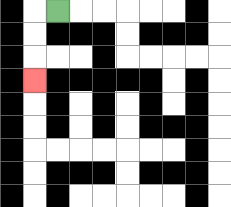{'start': '[2, 0]', 'end': '[1, 3]', 'path_directions': 'L,D,D,D', 'path_coordinates': '[[2, 0], [1, 0], [1, 1], [1, 2], [1, 3]]'}